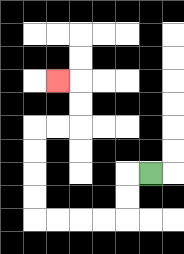{'start': '[6, 7]', 'end': '[2, 3]', 'path_directions': 'L,D,D,L,L,L,L,U,U,U,U,R,R,U,U,L', 'path_coordinates': '[[6, 7], [5, 7], [5, 8], [5, 9], [4, 9], [3, 9], [2, 9], [1, 9], [1, 8], [1, 7], [1, 6], [1, 5], [2, 5], [3, 5], [3, 4], [3, 3], [2, 3]]'}